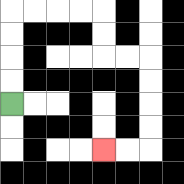{'start': '[0, 4]', 'end': '[4, 6]', 'path_directions': 'U,U,U,U,R,R,R,R,D,D,R,R,D,D,D,D,L,L', 'path_coordinates': '[[0, 4], [0, 3], [0, 2], [0, 1], [0, 0], [1, 0], [2, 0], [3, 0], [4, 0], [4, 1], [4, 2], [5, 2], [6, 2], [6, 3], [6, 4], [6, 5], [6, 6], [5, 6], [4, 6]]'}